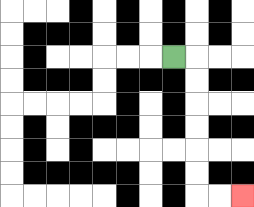{'start': '[7, 2]', 'end': '[10, 8]', 'path_directions': 'R,D,D,D,D,D,D,R,R', 'path_coordinates': '[[7, 2], [8, 2], [8, 3], [8, 4], [8, 5], [8, 6], [8, 7], [8, 8], [9, 8], [10, 8]]'}